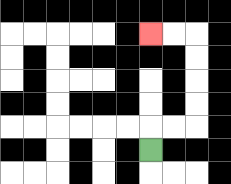{'start': '[6, 6]', 'end': '[6, 1]', 'path_directions': 'U,R,R,U,U,U,U,L,L', 'path_coordinates': '[[6, 6], [6, 5], [7, 5], [8, 5], [8, 4], [8, 3], [8, 2], [8, 1], [7, 1], [6, 1]]'}